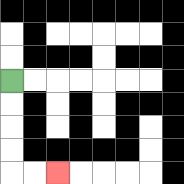{'start': '[0, 3]', 'end': '[2, 7]', 'path_directions': 'D,D,D,D,R,R', 'path_coordinates': '[[0, 3], [0, 4], [0, 5], [0, 6], [0, 7], [1, 7], [2, 7]]'}